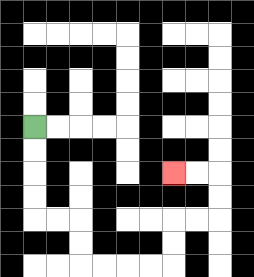{'start': '[1, 5]', 'end': '[7, 7]', 'path_directions': 'D,D,D,D,R,R,D,D,R,R,R,R,U,U,R,R,U,U,L,L', 'path_coordinates': '[[1, 5], [1, 6], [1, 7], [1, 8], [1, 9], [2, 9], [3, 9], [3, 10], [3, 11], [4, 11], [5, 11], [6, 11], [7, 11], [7, 10], [7, 9], [8, 9], [9, 9], [9, 8], [9, 7], [8, 7], [7, 7]]'}